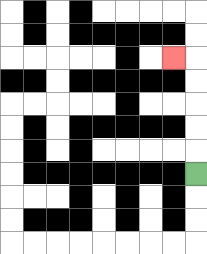{'start': '[8, 7]', 'end': '[7, 2]', 'path_directions': 'U,U,U,U,U,L', 'path_coordinates': '[[8, 7], [8, 6], [8, 5], [8, 4], [8, 3], [8, 2], [7, 2]]'}